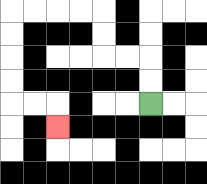{'start': '[6, 4]', 'end': '[2, 5]', 'path_directions': 'U,U,L,L,U,U,L,L,L,L,D,D,D,D,R,R,D', 'path_coordinates': '[[6, 4], [6, 3], [6, 2], [5, 2], [4, 2], [4, 1], [4, 0], [3, 0], [2, 0], [1, 0], [0, 0], [0, 1], [0, 2], [0, 3], [0, 4], [1, 4], [2, 4], [2, 5]]'}